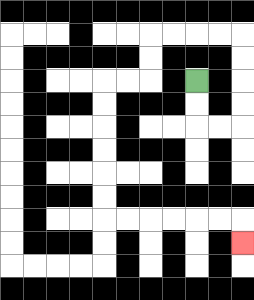{'start': '[8, 3]', 'end': '[10, 10]', 'path_directions': 'D,D,R,R,U,U,U,U,L,L,L,L,D,D,L,L,D,D,D,D,D,D,R,R,R,R,R,R,D', 'path_coordinates': '[[8, 3], [8, 4], [8, 5], [9, 5], [10, 5], [10, 4], [10, 3], [10, 2], [10, 1], [9, 1], [8, 1], [7, 1], [6, 1], [6, 2], [6, 3], [5, 3], [4, 3], [4, 4], [4, 5], [4, 6], [4, 7], [4, 8], [4, 9], [5, 9], [6, 9], [7, 9], [8, 9], [9, 9], [10, 9], [10, 10]]'}